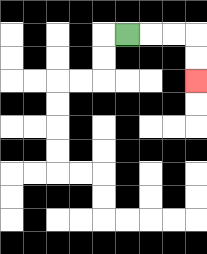{'start': '[5, 1]', 'end': '[8, 3]', 'path_directions': 'R,R,R,D,D', 'path_coordinates': '[[5, 1], [6, 1], [7, 1], [8, 1], [8, 2], [8, 3]]'}